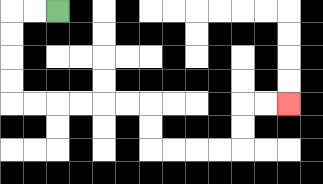{'start': '[2, 0]', 'end': '[12, 4]', 'path_directions': 'L,L,D,D,D,D,R,R,R,R,R,R,D,D,R,R,R,R,U,U,R,R', 'path_coordinates': '[[2, 0], [1, 0], [0, 0], [0, 1], [0, 2], [0, 3], [0, 4], [1, 4], [2, 4], [3, 4], [4, 4], [5, 4], [6, 4], [6, 5], [6, 6], [7, 6], [8, 6], [9, 6], [10, 6], [10, 5], [10, 4], [11, 4], [12, 4]]'}